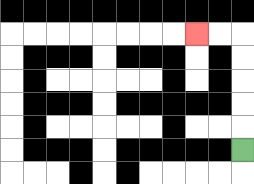{'start': '[10, 6]', 'end': '[8, 1]', 'path_directions': 'U,U,U,U,U,L,L', 'path_coordinates': '[[10, 6], [10, 5], [10, 4], [10, 3], [10, 2], [10, 1], [9, 1], [8, 1]]'}